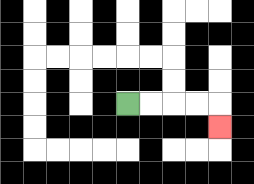{'start': '[5, 4]', 'end': '[9, 5]', 'path_directions': 'R,R,R,R,D', 'path_coordinates': '[[5, 4], [6, 4], [7, 4], [8, 4], [9, 4], [9, 5]]'}